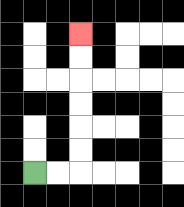{'start': '[1, 7]', 'end': '[3, 1]', 'path_directions': 'R,R,U,U,U,U,U,U', 'path_coordinates': '[[1, 7], [2, 7], [3, 7], [3, 6], [3, 5], [3, 4], [3, 3], [3, 2], [3, 1]]'}